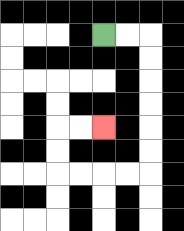{'start': '[4, 1]', 'end': '[4, 5]', 'path_directions': 'R,R,D,D,D,D,D,D,L,L,L,L,U,U,R,R', 'path_coordinates': '[[4, 1], [5, 1], [6, 1], [6, 2], [6, 3], [6, 4], [6, 5], [6, 6], [6, 7], [5, 7], [4, 7], [3, 7], [2, 7], [2, 6], [2, 5], [3, 5], [4, 5]]'}